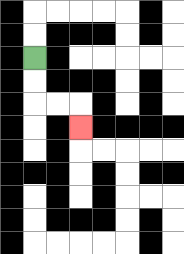{'start': '[1, 2]', 'end': '[3, 5]', 'path_directions': 'D,D,R,R,D', 'path_coordinates': '[[1, 2], [1, 3], [1, 4], [2, 4], [3, 4], [3, 5]]'}